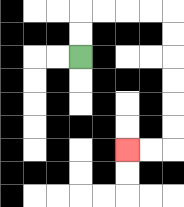{'start': '[3, 2]', 'end': '[5, 6]', 'path_directions': 'U,U,R,R,R,R,D,D,D,D,D,D,L,L', 'path_coordinates': '[[3, 2], [3, 1], [3, 0], [4, 0], [5, 0], [6, 0], [7, 0], [7, 1], [7, 2], [7, 3], [7, 4], [7, 5], [7, 6], [6, 6], [5, 6]]'}